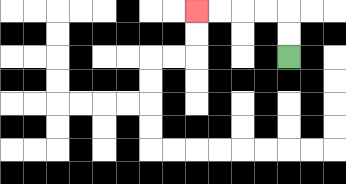{'start': '[12, 2]', 'end': '[8, 0]', 'path_directions': 'U,U,L,L,L,L', 'path_coordinates': '[[12, 2], [12, 1], [12, 0], [11, 0], [10, 0], [9, 0], [8, 0]]'}